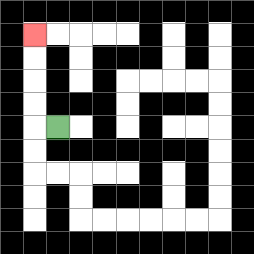{'start': '[2, 5]', 'end': '[1, 1]', 'path_directions': 'L,U,U,U,U', 'path_coordinates': '[[2, 5], [1, 5], [1, 4], [1, 3], [1, 2], [1, 1]]'}